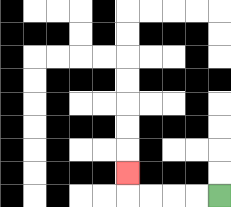{'start': '[9, 8]', 'end': '[5, 7]', 'path_directions': 'L,L,L,L,U', 'path_coordinates': '[[9, 8], [8, 8], [7, 8], [6, 8], [5, 8], [5, 7]]'}